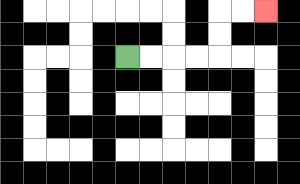{'start': '[5, 2]', 'end': '[11, 0]', 'path_directions': 'R,R,R,R,U,U,R,R', 'path_coordinates': '[[5, 2], [6, 2], [7, 2], [8, 2], [9, 2], [9, 1], [9, 0], [10, 0], [11, 0]]'}